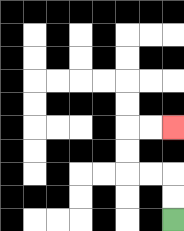{'start': '[7, 9]', 'end': '[7, 5]', 'path_directions': 'U,U,L,L,U,U,R,R', 'path_coordinates': '[[7, 9], [7, 8], [7, 7], [6, 7], [5, 7], [5, 6], [5, 5], [6, 5], [7, 5]]'}